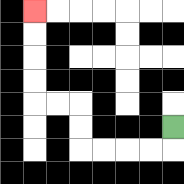{'start': '[7, 5]', 'end': '[1, 0]', 'path_directions': 'D,L,L,L,L,U,U,L,L,U,U,U,U', 'path_coordinates': '[[7, 5], [7, 6], [6, 6], [5, 6], [4, 6], [3, 6], [3, 5], [3, 4], [2, 4], [1, 4], [1, 3], [1, 2], [1, 1], [1, 0]]'}